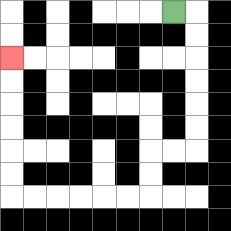{'start': '[7, 0]', 'end': '[0, 2]', 'path_directions': 'R,D,D,D,D,D,D,L,L,D,D,L,L,L,L,L,L,U,U,U,U,U,U', 'path_coordinates': '[[7, 0], [8, 0], [8, 1], [8, 2], [8, 3], [8, 4], [8, 5], [8, 6], [7, 6], [6, 6], [6, 7], [6, 8], [5, 8], [4, 8], [3, 8], [2, 8], [1, 8], [0, 8], [0, 7], [0, 6], [0, 5], [0, 4], [0, 3], [0, 2]]'}